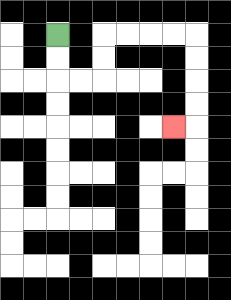{'start': '[2, 1]', 'end': '[7, 5]', 'path_directions': 'D,D,R,R,U,U,R,R,R,R,D,D,D,D,L', 'path_coordinates': '[[2, 1], [2, 2], [2, 3], [3, 3], [4, 3], [4, 2], [4, 1], [5, 1], [6, 1], [7, 1], [8, 1], [8, 2], [8, 3], [8, 4], [8, 5], [7, 5]]'}